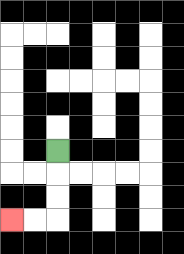{'start': '[2, 6]', 'end': '[0, 9]', 'path_directions': 'D,D,D,L,L', 'path_coordinates': '[[2, 6], [2, 7], [2, 8], [2, 9], [1, 9], [0, 9]]'}